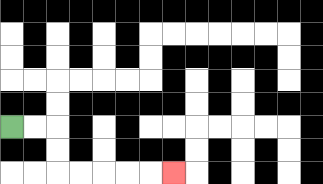{'start': '[0, 5]', 'end': '[7, 7]', 'path_directions': 'R,R,D,D,R,R,R,R,R', 'path_coordinates': '[[0, 5], [1, 5], [2, 5], [2, 6], [2, 7], [3, 7], [4, 7], [5, 7], [6, 7], [7, 7]]'}